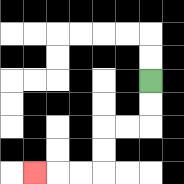{'start': '[6, 3]', 'end': '[1, 7]', 'path_directions': 'D,D,L,L,D,D,L,L,L', 'path_coordinates': '[[6, 3], [6, 4], [6, 5], [5, 5], [4, 5], [4, 6], [4, 7], [3, 7], [2, 7], [1, 7]]'}